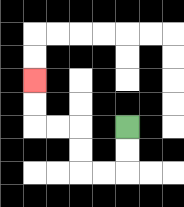{'start': '[5, 5]', 'end': '[1, 3]', 'path_directions': 'D,D,L,L,U,U,L,L,U,U', 'path_coordinates': '[[5, 5], [5, 6], [5, 7], [4, 7], [3, 7], [3, 6], [3, 5], [2, 5], [1, 5], [1, 4], [1, 3]]'}